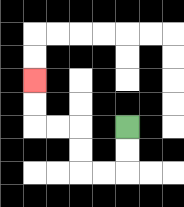{'start': '[5, 5]', 'end': '[1, 3]', 'path_directions': 'D,D,L,L,U,U,L,L,U,U', 'path_coordinates': '[[5, 5], [5, 6], [5, 7], [4, 7], [3, 7], [3, 6], [3, 5], [2, 5], [1, 5], [1, 4], [1, 3]]'}